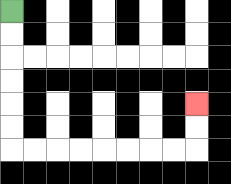{'start': '[0, 0]', 'end': '[8, 4]', 'path_directions': 'D,D,D,D,D,D,R,R,R,R,R,R,R,R,U,U', 'path_coordinates': '[[0, 0], [0, 1], [0, 2], [0, 3], [0, 4], [0, 5], [0, 6], [1, 6], [2, 6], [3, 6], [4, 6], [5, 6], [6, 6], [7, 6], [8, 6], [8, 5], [8, 4]]'}